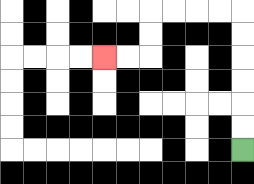{'start': '[10, 6]', 'end': '[4, 2]', 'path_directions': 'U,U,U,U,U,U,L,L,L,L,D,D,L,L', 'path_coordinates': '[[10, 6], [10, 5], [10, 4], [10, 3], [10, 2], [10, 1], [10, 0], [9, 0], [8, 0], [7, 0], [6, 0], [6, 1], [6, 2], [5, 2], [4, 2]]'}